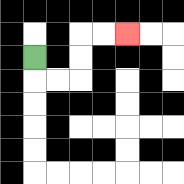{'start': '[1, 2]', 'end': '[5, 1]', 'path_directions': 'D,R,R,U,U,R,R', 'path_coordinates': '[[1, 2], [1, 3], [2, 3], [3, 3], [3, 2], [3, 1], [4, 1], [5, 1]]'}